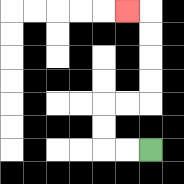{'start': '[6, 6]', 'end': '[5, 0]', 'path_directions': 'L,L,U,U,R,R,U,U,U,U,L', 'path_coordinates': '[[6, 6], [5, 6], [4, 6], [4, 5], [4, 4], [5, 4], [6, 4], [6, 3], [6, 2], [6, 1], [6, 0], [5, 0]]'}